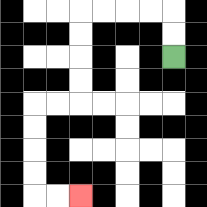{'start': '[7, 2]', 'end': '[3, 8]', 'path_directions': 'U,U,L,L,L,L,D,D,D,D,L,L,D,D,D,D,R,R', 'path_coordinates': '[[7, 2], [7, 1], [7, 0], [6, 0], [5, 0], [4, 0], [3, 0], [3, 1], [3, 2], [3, 3], [3, 4], [2, 4], [1, 4], [1, 5], [1, 6], [1, 7], [1, 8], [2, 8], [3, 8]]'}